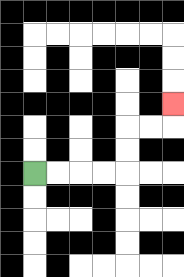{'start': '[1, 7]', 'end': '[7, 4]', 'path_directions': 'R,R,R,R,U,U,R,R,U', 'path_coordinates': '[[1, 7], [2, 7], [3, 7], [4, 7], [5, 7], [5, 6], [5, 5], [6, 5], [7, 5], [7, 4]]'}